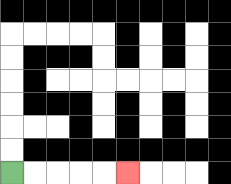{'start': '[0, 7]', 'end': '[5, 7]', 'path_directions': 'R,R,R,R,R', 'path_coordinates': '[[0, 7], [1, 7], [2, 7], [3, 7], [4, 7], [5, 7]]'}